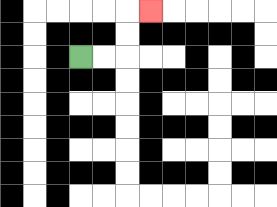{'start': '[3, 2]', 'end': '[6, 0]', 'path_directions': 'R,R,U,U,R', 'path_coordinates': '[[3, 2], [4, 2], [5, 2], [5, 1], [5, 0], [6, 0]]'}